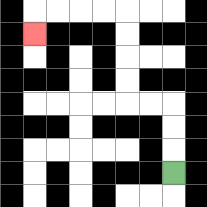{'start': '[7, 7]', 'end': '[1, 1]', 'path_directions': 'U,U,U,L,L,U,U,U,U,L,L,L,L,D', 'path_coordinates': '[[7, 7], [7, 6], [7, 5], [7, 4], [6, 4], [5, 4], [5, 3], [5, 2], [5, 1], [5, 0], [4, 0], [3, 0], [2, 0], [1, 0], [1, 1]]'}